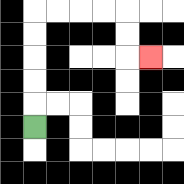{'start': '[1, 5]', 'end': '[6, 2]', 'path_directions': 'U,U,U,U,U,R,R,R,R,D,D,R', 'path_coordinates': '[[1, 5], [1, 4], [1, 3], [1, 2], [1, 1], [1, 0], [2, 0], [3, 0], [4, 0], [5, 0], [5, 1], [5, 2], [6, 2]]'}